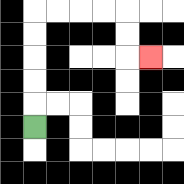{'start': '[1, 5]', 'end': '[6, 2]', 'path_directions': 'U,U,U,U,U,R,R,R,R,D,D,R', 'path_coordinates': '[[1, 5], [1, 4], [1, 3], [1, 2], [1, 1], [1, 0], [2, 0], [3, 0], [4, 0], [5, 0], [5, 1], [5, 2], [6, 2]]'}